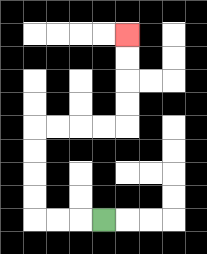{'start': '[4, 9]', 'end': '[5, 1]', 'path_directions': 'L,L,L,U,U,U,U,R,R,R,R,U,U,U,U', 'path_coordinates': '[[4, 9], [3, 9], [2, 9], [1, 9], [1, 8], [1, 7], [1, 6], [1, 5], [2, 5], [3, 5], [4, 5], [5, 5], [5, 4], [5, 3], [5, 2], [5, 1]]'}